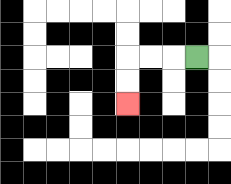{'start': '[8, 2]', 'end': '[5, 4]', 'path_directions': 'L,L,L,D,D', 'path_coordinates': '[[8, 2], [7, 2], [6, 2], [5, 2], [5, 3], [5, 4]]'}